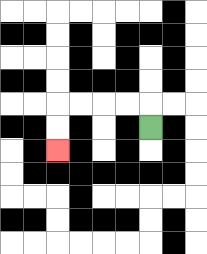{'start': '[6, 5]', 'end': '[2, 6]', 'path_directions': 'U,L,L,L,L,D,D', 'path_coordinates': '[[6, 5], [6, 4], [5, 4], [4, 4], [3, 4], [2, 4], [2, 5], [2, 6]]'}